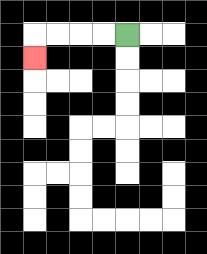{'start': '[5, 1]', 'end': '[1, 2]', 'path_directions': 'L,L,L,L,D', 'path_coordinates': '[[5, 1], [4, 1], [3, 1], [2, 1], [1, 1], [1, 2]]'}